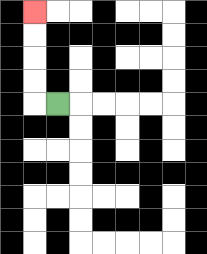{'start': '[2, 4]', 'end': '[1, 0]', 'path_directions': 'L,U,U,U,U', 'path_coordinates': '[[2, 4], [1, 4], [1, 3], [1, 2], [1, 1], [1, 0]]'}